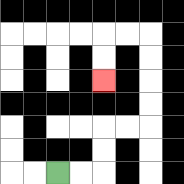{'start': '[2, 7]', 'end': '[4, 3]', 'path_directions': 'R,R,U,U,R,R,U,U,U,U,L,L,D,D', 'path_coordinates': '[[2, 7], [3, 7], [4, 7], [4, 6], [4, 5], [5, 5], [6, 5], [6, 4], [6, 3], [6, 2], [6, 1], [5, 1], [4, 1], [4, 2], [4, 3]]'}